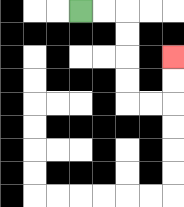{'start': '[3, 0]', 'end': '[7, 2]', 'path_directions': 'R,R,D,D,D,D,R,R,U,U', 'path_coordinates': '[[3, 0], [4, 0], [5, 0], [5, 1], [5, 2], [5, 3], [5, 4], [6, 4], [7, 4], [7, 3], [7, 2]]'}